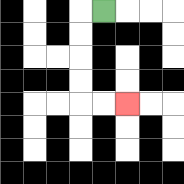{'start': '[4, 0]', 'end': '[5, 4]', 'path_directions': 'L,D,D,D,D,R,R', 'path_coordinates': '[[4, 0], [3, 0], [3, 1], [3, 2], [3, 3], [3, 4], [4, 4], [5, 4]]'}